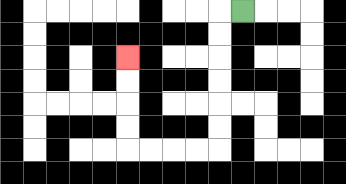{'start': '[10, 0]', 'end': '[5, 2]', 'path_directions': 'L,D,D,D,D,D,D,L,L,L,L,U,U,U,U', 'path_coordinates': '[[10, 0], [9, 0], [9, 1], [9, 2], [9, 3], [9, 4], [9, 5], [9, 6], [8, 6], [7, 6], [6, 6], [5, 6], [5, 5], [5, 4], [5, 3], [5, 2]]'}